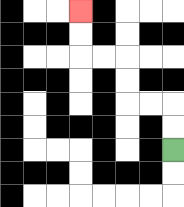{'start': '[7, 6]', 'end': '[3, 0]', 'path_directions': 'U,U,L,L,U,U,L,L,U,U', 'path_coordinates': '[[7, 6], [7, 5], [7, 4], [6, 4], [5, 4], [5, 3], [5, 2], [4, 2], [3, 2], [3, 1], [3, 0]]'}